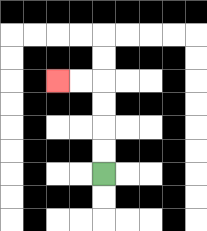{'start': '[4, 7]', 'end': '[2, 3]', 'path_directions': 'U,U,U,U,L,L', 'path_coordinates': '[[4, 7], [4, 6], [4, 5], [4, 4], [4, 3], [3, 3], [2, 3]]'}